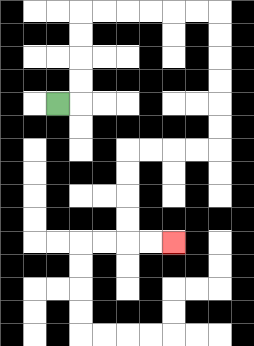{'start': '[2, 4]', 'end': '[7, 10]', 'path_directions': 'R,U,U,U,U,R,R,R,R,R,R,D,D,D,D,D,D,L,L,L,L,D,D,D,D,R,R', 'path_coordinates': '[[2, 4], [3, 4], [3, 3], [3, 2], [3, 1], [3, 0], [4, 0], [5, 0], [6, 0], [7, 0], [8, 0], [9, 0], [9, 1], [9, 2], [9, 3], [9, 4], [9, 5], [9, 6], [8, 6], [7, 6], [6, 6], [5, 6], [5, 7], [5, 8], [5, 9], [5, 10], [6, 10], [7, 10]]'}